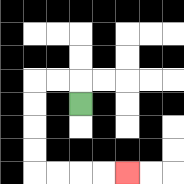{'start': '[3, 4]', 'end': '[5, 7]', 'path_directions': 'U,L,L,D,D,D,D,R,R,R,R', 'path_coordinates': '[[3, 4], [3, 3], [2, 3], [1, 3], [1, 4], [1, 5], [1, 6], [1, 7], [2, 7], [3, 7], [4, 7], [5, 7]]'}